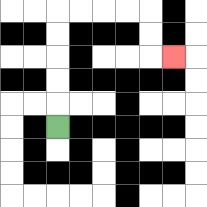{'start': '[2, 5]', 'end': '[7, 2]', 'path_directions': 'U,U,U,U,U,R,R,R,R,D,D,R', 'path_coordinates': '[[2, 5], [2, 4], [2, 3], [2, 2], [2, 1], [2, 0], [3, 0], [4, 0], [5, 0], [6, 0], [6, 1], [6, 2], [7, 2]]'}